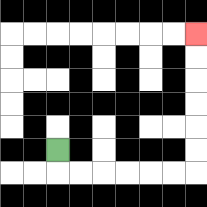{'start': '[2, 6]', 'end': '[8, 1]', 'path_directions': 'D,R,R,R,R,R,R,U,U,U,U,U,U', 'path_coordinates': '[[2, 6], [2, 7], [3, 7], [4, 7], [5, 7], [6, 7], [7, 7], [8, 7], [8, 6], [8, 5], [8, 4], [8, 3], [8, 2], [8, 1]]'}